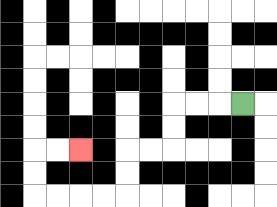{'start': '[10, 4]', 'end': '[3, 6]', 'path_directions': 'L,L,L,D,D,L,L,D,D,L,L,L,L,U,U,R,R', 'path_coordinates': '[[10, 4], [9, 4], [8, 4], [7, 4], [7, 5], [7, 6], [6, 6], [5, 6], [5, 7], [5, 8], [4, 8], [3, 8], [2, 8], [1, 8], [1, 7], [1, 6], [2, 6], [3, 6]]'}